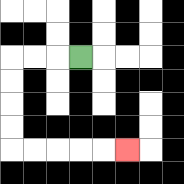{'start': '[3, 2]', 'end': '[5, 6]', 'path_directions': 'L,L,L,D,D,D,D,R,R,R,R,R', 'path_coordinates': '[[3, 2], [2, 2], [1, 2], [0, 2], [0, 3], [0, 4], [0, 5], [0, 6], [1, 6], [2, 6], [3, 6], [4, 6], [5, 6]]'}